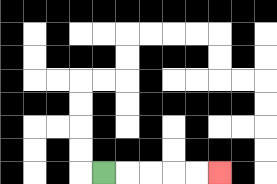{'start': '[4, 7]', 'end': '[9, 7]', 'path_directions': 'R,R,R,R,R', 'path_coordinates': '[[4, 7], [5, 7], [6, 7], [7, 7], [8, 7], [9, 7]]'}